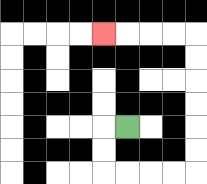{'start': '[5, 5]', 'end': '[4, 1]', 'path_directions': 'L,D,D,R,R,R,R,U,U,U,U,U,U,L,L,L,L', 'path_coordinates': '[[5, 5], [4, 5], [4, 6], [4, 7], [5, 7], [6, 7], [7, 7], [8, 7], [8, 6], [8, 5], [8, 4], [8, 3], [8, 2], [8, 1], [7, 1], [6, 1], [5, 1], [4, 1]]'}